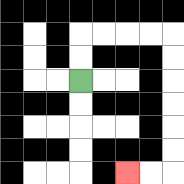{'start': '[3, 3]', 'end': '[5, 7]', 'path_directions': 'U,U,R,R,R,R,D,D,D,D,D,D,L,L', 'path_coordinates': '[[3, 3], [3, 2], [3, 1], [4, 1], [5, 1], [6, 1], [7, 1], [7, 2], [7, 3], [7, 4], [7, 5], [7, 6], [7, 7], [6, 7], [5, 7]]'}